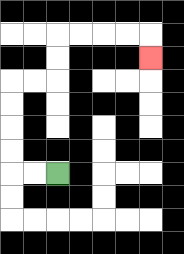{'start': '[2, 7]', 'end': '[6, 2]', 'path_directions': 'L,L,U,U,U,U,R,R,U,U,R,R,R,R,D', 'path_coordinates': '[[2, 7], [1, 7], [0, 7], [0, 6], [0, 5], [0, 4], [0, 3], [1, 3], [2, 3], [2, 2], [2, 1], [3, 1], [4, 1], [5, 1], [6, 1], [6, 2]]'}